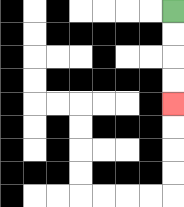{'start': '[7, 0]', 'end': '[7, 4]', 'path_directions': 'D,D,D,D', 'path_coordinates': '[[7, 0], [7, 1], [7, 2], [7, 3], [7, 4]]'}